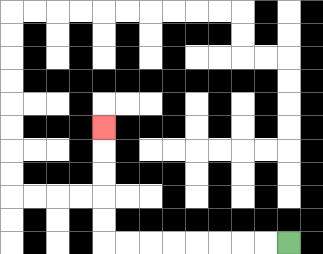{'start': '[12, 10]', 'end': '[4, 5]', 'path_directions': 'L,L,L,L,L,L,L,L,U,U,U,U,U', 'path_coordinates': '[[12, 10], [11, 10], [10, 10], [9, 10], [8, 10], [7, 10], [6, 10], [5, 10], [4, 10], [4, 9], [4, 8], [4, 7], [4, 6], [4, 5]]'}